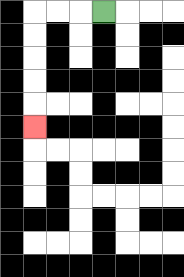{'start': '[4, 0]', 'end': '[1, 5]', 'path_directions': 'L,L,L,D,D,D,D,D', 'path_coordinates': '[[4, 0], [3, 0], [2, 0], [1, 0], [1, 1], [1, 2], [1, 3], [1, 4], [1, 5]]'}